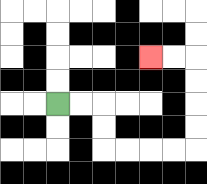{'start': '[2, 4]', 'end': '[6, 2]', 'path_directions': 'R,R,D,D,R,R,R,R,U,U,U,U,L,L', 'path_coordinates': '[[2, 4], [3, 4], [4, 4], [4, 5], [4, 6], [5, 6], [6, 6], [7, 6], [8, 6], [8, 5], [8, 4], [8, 3], [8, 2], [7, 2], [6, 2]]'}